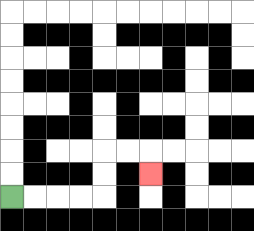{'start': '[0, 8]', 'end': '[6, 7]', 'path_directions': 'R,R,R,R,U,U,R,R,D', 'path_coordinates': '[[0, 8], [1, 8], [2, 8], [3, 8], [4, 8], [4, 7], [4, 6], [5, 6], [6, 6], [6, 7]]'}